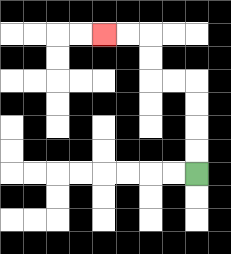{'start': '[8, 7]', 'end': '[4, 1]', 'path_directions': 'U,U,U,U,L,L,U,U,L,L', 'path_coordinates': '[[8, 7], [8, 6], [8, 5], [8, 4], [8, 3], [7, 3], [6, 3], [6, 2], [6, 1], [5, 1], [4, 1]]'}